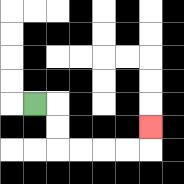{'start': '[1, 4]', 'end': '[6, 5]', 'path_directions': 'R,D,D,R,R,R,R,U', 'path_coordinates': '[[1, 4], [2, 4], [2, 5], [2, 6], [3, 6], [4, 6], [5, 6], [6, 6], [6, 5]]'}